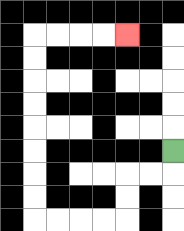{'start': '[7, 6]', 'end': '[5, 1]', 'path_directions': 'D,L,L,D,D,L,L,L,L,U,U,U,U,U,U,U,U,R,R,R,R', 'path_coordinates': '[[7, 6], [7, 7], [6, 7], [5, 7], [5, 8], [5, 9], [4, 9], [3, 9], [2, 9], [1, 9], [1, 8], [1, 7], [1, 6], [1, 5], [1, 4], [1, 3], [1, 2], [1, 1], [2, 1], [3, 1], [4, 1], [5, 1]]'}